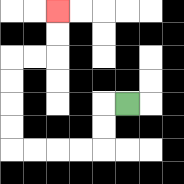{'start': '[5, 4]', 'end': '[2, 0]', 'path_directions': 'L,D,D,L,L,L,L,U,U,U,U,R,R,U,U', 'path_coordinates': '[[5, 4], [4, 4], [4, 5], [4, 6], [3, 6], [2, 6], [1, 6], [0, 6], [0, 5], [0, 4], [0, 3], [0, 2], [1, 2], [2, 2], [2, 1], [2, 0]]'}